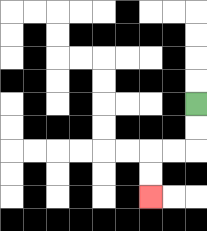{'start': '[8, 4]', 'end': '[6, 8]', 'path_directions': 'D,D,L,L,D,D', 'path_coordinates': '[[8, 4], [8, 5], [8, 6], [7, 6], [6, 6], [6, 7], [6, 8]]'}